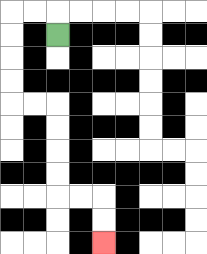{'start': '[2, 1]', 'end': '[4, 10]', 'path_directions': 'U,L,L,D,D,D,D,R,R,D,D,D,D,R,R,D,D', 'path_coordinates': '[[2, 1], [2, 0], [1, 0], [0, 0], [0, 1], [0, 2], [0, 3], [0, 4], [1, 4], [2, 4], [2, 5], [2, 6], [2, 7], [2, 8], [3, 8], [4, 8], [4, 9], [4, 10]]'}